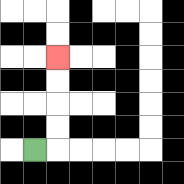{'start': '[1, 6]', 'end': '[2, 2]', 'path_directions': 'R,U,U,U,U', 'path_coordinates': '[[1, 6], [2, 6], [2, 5], [2, 4], [2, 3], [2, 2]]'}